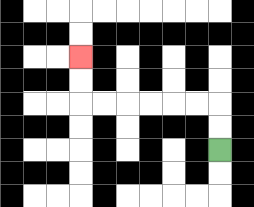{'start': '[9, 6]', 'end': '[3, 2]', 'path_directions': 'U,U,L,L,L,L,L,L,U,U', 'path_coordinates': '[[9, 6], [9, 5], [9, 4], [8, 4], [7, 4], [6, 4], [5, 4], [4, 4], [3, 4], [3, 3], [3, 2]]'}